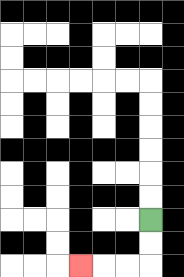{'start': '[6, 9]', 'end': '[3, 11]', 'path_directions': 'D,D,L,L,L', 'path_coordinates': '[[6, 9], [6, 10], [6, 11], [5, 11], [4, 11], [3, 11]]'}